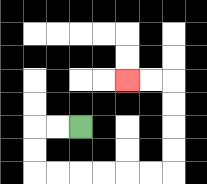{'start': '[3, 5]', 'end': '[5, 3]', 'path_directions': 'L,L,D,D,R,R,R,R,R,R,U,U,U,U,L,L', 'path_coordinates': '[[3, 5], [2, 5], [1, 5], [1, 6], [1, 7], [2, 7], [3, 7], [4, 7], [5, 7], [6, 7], [7, 7], [7, 6], [7, 5], [7, 4], [7, 3], [6, 3], [5, 3]]'}